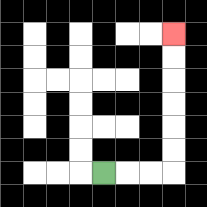{'start': '[4, 7]', 'end': '[7, 1]', 'path_directions': 'R,R,R,U,U,U,U,U,U', 'path_coordinates': '[[4, 7], [5, 7], [6, 7], [7, 7], [7, 6], [7, 5], [7, 4], [7, 3], [7, 2], [7, 1]]'}